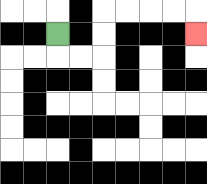{'start': '[2, 1]', 'end': '[8, 1]', 'path_directions': 'D,R,R,U,U,R,R,R,R,D', 'path_coordinates': '[[2, 1], [2, 2], [3, 2], [4, 2], [4, 1], [4, 0], [5, 0], [6, 0], [7, 0], [8, 0], [8, 1]]'}